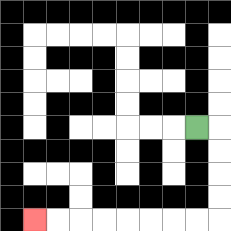{'start': '[8, 5]', 'end': '[1, 9]', 'path_directions': 'R,D,D,D,D,L,L,L,L,L,L,L,L', 'path_coordinates': '[[8, 5], [9, 5], [9, 6], [9, 7], [9, 8], [9, 9], [8, 9], [7, 9], [6, 9], [5, 9], [4, 9], [3, 9], [2, 9], [1, 9]]'}